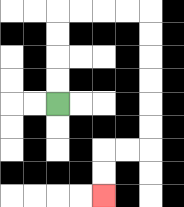{'start': '[2, 4]', 'end': '[4, 8]', 'path_directions': 'U,U,U,U,R,R,R,R,D,D,D,D,D,D,L,L,D,D', 'path_coordinates': '[[2, 4], [2, 3], [2, 2], [2, 1], [2, 0], [3, 0], [4, 0], [5, 0], [6, 0], [6, 1], [6, 2], [6, 3], [6, 4], [6, 5], [6, 6], [5, 6], [4, 6], [4, 7], [4, 8]]'}